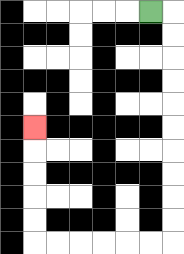{'start': '[6, 0]', 'end': '[1, 5]', 'path_directions': 'R,D,D,D,D,D,D,D,D,D,D,L,L,L,L,L,L,U,U,U,U,U', 'path_coordinates': '[[6, 0], [7, 0], [7, 1], [7, 2], [7, 3], [7, 4], [7, 5], [7, 6], [7, 7], [7, 8], [7, 9], [7, 10], [6, 10], [5, 10], [4, 10], [3, 10], [2, 10], [1, 10], [1, 9], [1, 8], [1, 7], [1, 6], [1, 5]]'}